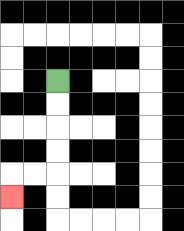{'start': '[2, 3]', 'end': '[0, 8]', 'path_directions': 'D,D,D,D,L,L,D', 'path_coordinates': '[[2, 3], [2, 4], [2, 5], [2, 6], [2, 7], [1, 7], [0, 7], [0, 8]]'}